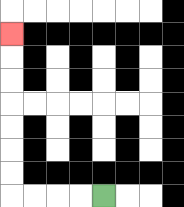{'start': '[4, 8]', 'end': '[0, 1]', 'path_directions': 'L,L,L,L,U,U,U,U,U,U,U', 'path_coordinates': '[[4, 8], [3, 8], [2, 8], [1, 8], [0, 8], [0, 7], [0, 6], [0, 5], [0, 4], [0, 3], [0, 2], [0, 1]]'}